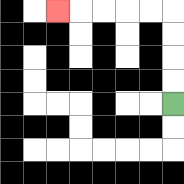{'start': '[7, 4]', 'end': '[2, 0]', 'path_directions': 'U,U,U,U,L,L,L,L,L', 'path_coordinates': '[[7, 4], [7, 3], [7, 2], [7, 1], [7, 0], [6, 0], [5, 0], [4, 0], [3, 0], [2, 0]]'}